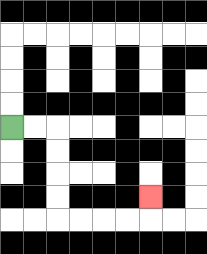{'start': '[0, 5]', 'end': '[6, 8]', 'path_directions': 'R,R,D,D,D,D,R,R,R,R,U', 'path_coordinates': '[[0, 5], [1, 5], [2, 5], [2, 6], [2, 7], [2, 8], [2, 9], [3, 9], [4, 9], [5, 9], [6, 9], [6, 8]]'}